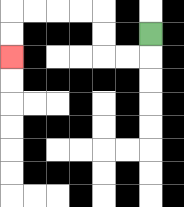{'start': '[6, 1]', 'end': '[0, 2]', 'path_directions': 'D,L,L,U,U,L,L,L,L,D,D', 'path_coordinates': '[[6, 1], [6, 2], [5, 2], [4, 2], [4, 1], [4, 0], [3, 0], [2, 0], [1, 0], [0, 0], [0, 1], [0, 2]]'}